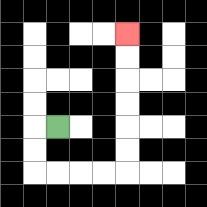{'start': '[2, 5]', 'end': '[5, 1]', 'path_directions': 'L,D,D,R,R,R,R,U,U,U,U,U,U', 'path_coordinates': '[[2, 5], [1, 5], [1, 6], [1, 7], [2, 7], [3, 7], [4, 7], [5, 7], [5, 6], [5, 5], [5, 4], [5, 3], [5, 2], [5, 1]]'}